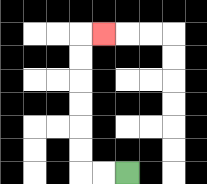{'start': '[5, 7]', 'end': '[4, 1]', 'path_directions': 'L,L,U,U,U,U,U,U,R', 'path_coordinates': '[[5, 7], [4, 7], [3, 7], [3, 6], [3, 5], [3, 4], [3, 3], [3, 2], [3, 1], [4, 1]]'}